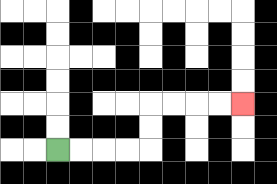{'start': '[2, 6]', 'end': '[10, 4]', 'path_directions': 'R,R,R,R,U,U,R,R,R,R', 'path_coordinates': '[[2, 6], [3, 6], [4, 6], [5, 6], [6, 6], [6, 5], [6, 4], [7, 4], [8, 4], [9, 4], [10, 4]]'}